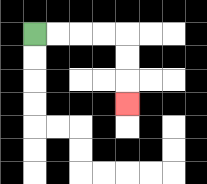{'start': '[1, 1]', 'end': '[5, 4]', 'path_directions': 'R,R,R,R,D,D,D', 'path_coordinates': '[[1, 1], [2, 1], [3, 1], [4, 1], [5, 1], [5, 2], [5, 3], [5, 4]]'}